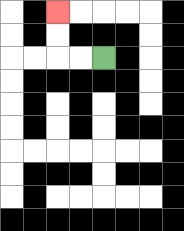{'start': '[4, 2]', 'end': '[2, 0]', 'path_directions': 'L,L,U,U', 'path_coordinates': '[[4, 2], [3, 2], [2, 2], [2, 1], [2, 0]]'}